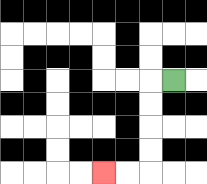{'start': '[7, 3]', 'end': '[4, 7]', 'path_directions': 'L,D,D,D,D,L,L', 'path_coordinates': '[[7, 3], [6, 3], [6, 4], [6, 5], [6, 6], [6, 7], [5, 7], [4, 7]]'}